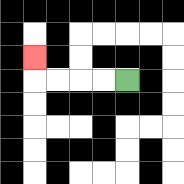{'start': '[5, 3]', 'end': '[1, 2]', 'path_directions': 'L,L,L,L,U', 'path_coordinates': '[[5, 3], [4, 3], [3, 3], [2, 3], [1, 3], [1, 2]]'}